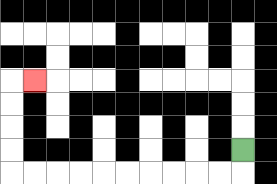{'start': '[10, 6]', 'end': '[1, 3]', 'path_directions': 'D,L,L,L,L,L,L,L,L,L,L,U,U,U,U,R', 'path_coordinates': '[[10, 6], [10, 7], [9, 7], [8, 7], [7, 7], [6, 7], [5, 7], [4, 7], [3, 7], [2, 7], [1, 7], [0, 7], [0, 6], [0, 5], [0, 4], [0, 3], [1, 3]]'}